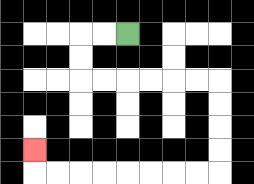{'start': '[5, 1]', 'end': '[1, 6]', 'path_directions': 'L,L,D,D,R,R,R,R,R,R,D,D,D,D,L,L,L,L,L,L,L,L,U', 'path_coordinates': '[[5, 1], [4, 1], [3, 1], [3, 2], [3, 3], [4, 3], [5, 3], [6, 3], [7, 3], [8, 3], [9, 3], [9, 4], [9, 5], [9, 6], [9, 7], [8, 7], [7, 7], [6, 7], [5, 7], [4, 7], [3, 7], [2, 7], [1, 7], [1, 6]]'}